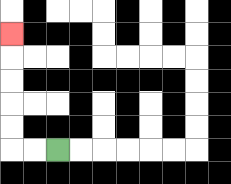{'start': '[2, 6]', 'end': '[0, 1]', 'path_directions': 'L,L,U,U,U,U,U', 'path_coordinates': '[[2, 6], [1, 6], [0, 6], [0, 5], [0, 4], [0, 3], [0, 2], [0, 1]]'}